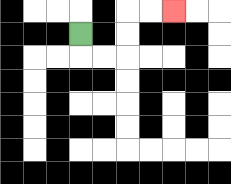{'start': '[3, 1]', 'end': '[7, 0]', 'path_directions': 'D,R,R,U,U,R,R', 'path_coordinates': '[[3, 1], [3, 2], [4, 2], [5, 2], [5, 1], [5, 0], [6, 0], [7, 0]]'}